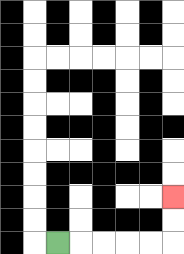{'start': '[2, 10]', 'end': '[7, 8]', 'path_directions': 'R,R,R,R,R,U,U', 'path_coordinates': '[[2, 10], [3, 10], [4, 10], [5, 10], [6, 10], [7, 10], [7, 9], [7, 8]]'}